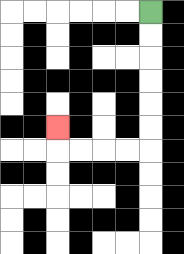{'start': '[6, 0]', 'end': '[2, 5]', 'path_directions': 'D,D,D,D,D,D,L,L,L,L,U', 'path_coordinates': '[[6, 0], [6, 1], [6, 2], [6, 3], [6, 4], [6, 5], [6, 6], [5, 6], [4, 6], [3, 6], [2, 6], [2, 5]]'}